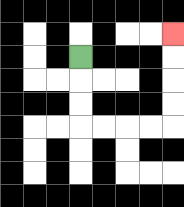{'start': '[3, 2]', 'end': '[7, 1]', 'path_directions': 'D,D,D,R,R,R,R,U,U,U,U', 'path_coordinates': '[[3, 2], [3, 3], [3, 4], [3, 5], [4, 5], [5, 5], [6, 5], [7, 5], [7, 4], [7, 3], [7, 2], [7, 1]]'}